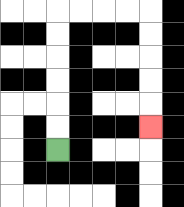{'start': '[2, 6]', 'end': '[6, 5]', 'path_directions': 'U,U,U,U,U,U,R,R,R,R,D,D,D,D,D', 'path_coordinates': '[[2, 6], [2, 5], [2, 4], [2, 3], [2, 2], [2, 1], [2, 0], [3, 0], [4, 0], [5, 0], [6, 0], [6, 1], [6, 2], [6, 3], [6, 4], [6, 5]]'}